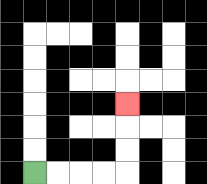{'start': '[1, 7]', 'end': '[5, 4]', 'path_directions': 'R,R,R,R,U,U,U', 'path_coordinates': '[[1, 7], [2, 7], [3, 7], [4, 7], [5, 7], [5, 6], [5, 5], [5, 4]]'}